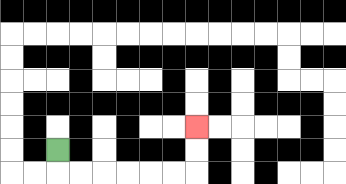{'start': '[2, 6]', 'end': '[8, 5]', 'path_directions': 'D,R,R,R,R,R,R,U,U', 'path_coordinates': '[[2, 6], [2, 7], [3, 7], [4, 7], [5, 7], [6, 7], [7, 7], [8, 7], [8, 6], [8, 5]]'}